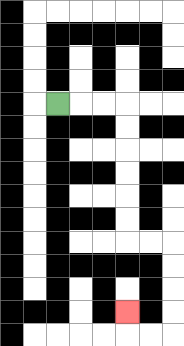{'start': '[2, 4]', 'end': '[5, 13]', 'path_directions': 'R,R,R,D,D,D,D,D,D,R,R,D,D,D,D,L,L,U', 'path_coordinates': '[[2, 4], [3, 4], [4, 4], [5, 4], [5, 5], [5, 6], [5, 7], [5, 8], [5, 9], [5, 10], [6, 10], [7, 10], [7, 11], [7, 12], [7, 13], [7, 14], [6, 14], [5, 14], [5, 13]]'}